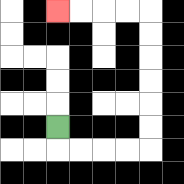{'start': '[2, 5]', 'end': '[2, 0]', 'path_directions': 'D,R,R,R,R,U,U,U,U,U,U,L,L,L,L', 'path_coordinates': '[[2, 5], [2, 6], [3, 6], [4, 6], [5, 6], [6, 6], [6, 5], [6, 4], [6, 3], [6, 2], [6, 1], [6, 0], [5, 0], [4, 0], [3, 0], [2, 0]]'}